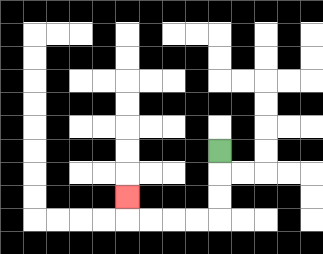{'start': '[9, 6]', 'end': '[5, 8]', 'path_directions': 'D,D,D,L,L,L,L,U', 'path_coordinates': '[[9, 6], [9, 7], [9, 8], [9, 9], [8, 9], [7, 9], [6, 9], [5, 9], [5, 8]]'}